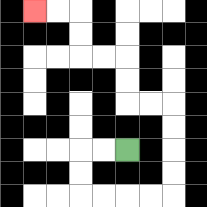{'start': '[5, 6]', 'end': '[1, 0]', 'path_directions': 'L,L,D,D,R,R,R,R,U,U,U,U,L,L,U,U,L,L,U,U,L,L', 'path_coordinates': '[[5, 6], [4, 6], [3, 6], [3, 7], [3, 8], [4, 8], [5, 8], [6, 8], [7, 8], [7, 7], [7, 6], [7, 5], [7, 4], [6, 4], [5, 4], [5, 3], [5, 2], [4, 2], [3, 2], [3, 1], [3, 0], [2, 0], [1, 0]]'}